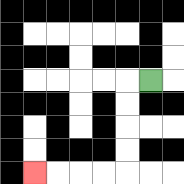{'start': '[6, 3]', 'end': '[1, 7]', 'path_directions': 'L,D,D,D,D,L,L,L,L', 'path_coordinates': '[[6, 3], [5, 3], [5, 4], [5, 5], [5, 6], [5, 7], [4, 7], [3, 7], [2, 7], [1, 7]]'}